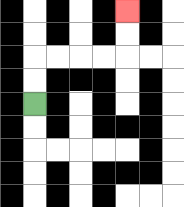{'start': '[1, 4]', 'end': '[5, 0]', 'path_directions': 'U,U,R,R,R,R,U,U', 'path_coordinates': '[[1, 4], [1, 3], [1, 2], [2, 2], [3, 2], [4, 2], [5, 2], [5, 1], [5, 0]]'}